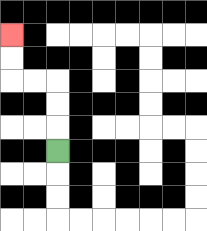{'start': '[2, 6]', 'end': '[0, 1]', 'path_directions': 'U,U,U,L,L,U,U', 'path_coordinates': '[[2, 6], [2, 5], [2, 4], [2, 3], [1, 3], [0, 3], [0, 2], [0, 1]]'}